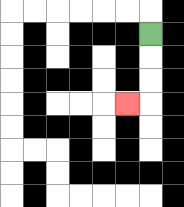{'start': '[6, 1]', 'end': '[5, 4]', 'path_directions': 'D,D,D,L', 'path_coordinates': '[[6, 1], [6, 2], [6, 3], [6, 4], [5, 4]]'}